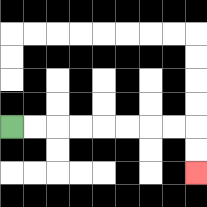{'start': '[0, 5]', 'end': '[8, 7]', 'path_directions': 'R,R,R,R,R,R,R,R,D,D', 'path_coordinates': '[[0, 5], [1, 5], [2, 5], [3, 5], [4, 5], [5, 5], [6, 5], [7, 5], [8, 5], [8, 6], [8, 7]]'}